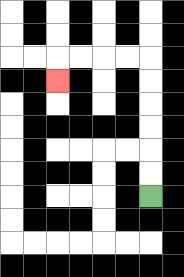{'start': '[6, 8]', 'end': '[2, 3]', 'path_directions': 'U,U,U,U,U,U,L,L,L,L,D', 'path_coordinates': '[[6, 8], [6, 7], [6, 6], [6, 5], [6, 4], [6, 3], [6, 2], [5, 2], [4, 2], [3, 2], [2, 2], [2, 3]]'}